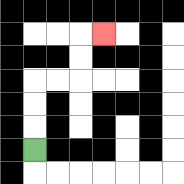{'start': '[1, 6]', 'end': '[4, 1]', 'path_directions': 'U,U,U,R,R,U,U,R', 'path_coordinates': '[[1, 6], [1, 5], [1, 4], [1, 3], [2, 3], [3, 3], [3, 2], [3, 1], [4, 1]]'}